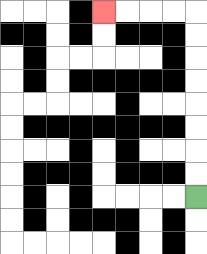{'start': '[8, 8]', 'end': '[4, 0]', 'path_directions': 'U,U,U,U,U,U,U,U,L,L,L,L', 'path_coordinates': '[[8, 8], [8, 7], [8, 6], [8, 5], [8, 4], [8, 3], [8, 2], [8, 1], [8, 0], [7, 0], [6, 0], [5, 0], [4, 0]]'}